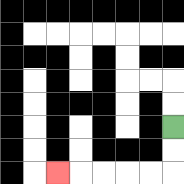{'start': '[7, 5]', 'end': '[2, 7]', 'path_directions': 'D,D,L,L,L,L,L', 'path_coordinates': '[[7, 5], [7, 6], [7, 7], [6, 7], [5, 7], [4, 7], [3, 7], [2, 7]]'}